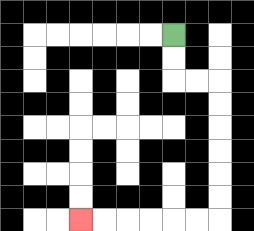{'start': '[7, 1]', 'end': '[3, 9]', 'path_directions': 'D,D,R,R,D,D,D,D,D,D,L,L,L,L,L,L', 'path_coordinates': '[[7, 1], [7, 2], [7, 3], [8, 3], [9, 3], [9, 4], [9, 5], [9, 6], [9, 7], [9, 8], [9, 9], [8, 9], [7, 9], [6, 9], [5, 9], [4, 9], [3, 9]]'}